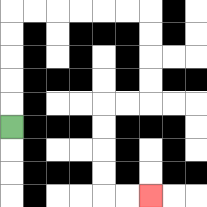{'start': '[0, 5]', 'end': '[6, 8]', 'path_directions': 'U,U,U,U,U,R,R,R,R,R,R,D,D,D,D,L,L,D,D,D,D,R,R', 'path_coordinates': '[[0, 5], [0, 4], [0, 3], [0, 2], [0, 1], [0, 0], [1, 0], [2, 0], [3, 0], [4, 0], [5, 0], [6, 0], [6, 1], [6, 2], [6, 3], [6, 4], [5, 4], [4, 4], [4, 5], [4, 6], [4, 7], [4, 8], [5, 8], [6, 8]]'}